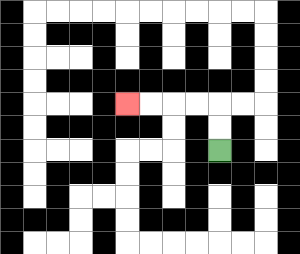{'start': '[9, 6]', 'end': '[5, 4]', 'path_directions': 'U,U,L,L,L,L', 'path_coordinates': '[[9, 6], [9, 5], [9, 4], [8, 4], [7, 4], [6, 4], [5, 4]]'}